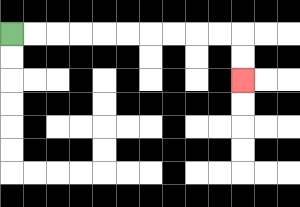{'start': '[0, 1]', 'end': '[10, 3]', 'path_directions': 'R,R,R,R,R,R,R,R,R,R,D,D', 'path_coordinates': '[[0, 1], [1, 1], [2, 1], [3, 1], [4, 1], [5, 1], [6, 1], [7, 1], [8, 1], [9, 1], [10, 1], [10, 2], [10, 3]]'}